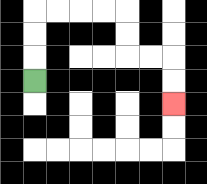{'start': '[1, 3]', 'end': '[7, 4]', 'path_directions': 'U,U,U,R,R,R,R,D,D,R,R,D,D', 'path_coordinates': '[[1, 3], [1, 2], [1, 1], [1, 0], [2, 0], [3, 0], [4, 0], [5, 0], [5, 1], [5, 2], [6, 2], [7, 2], [7, 3], [7, 4]]'}